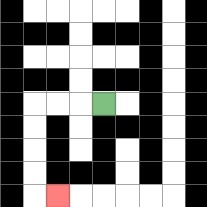{'start': '[4, 4]', 'end': '[2, 8]', 'path_directions': 'L,L,L,D,D,D,D,R', 'path_coordinates': '[[4, 4], [3, 4], [2, 4], [1, 4], [1, 5], [1, 6], [1, 7], [1, 8], [2, 8]]'}